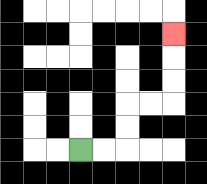{'start': '[3, 6]', 'end': '[7, 1]', 'path_directions': 'R,R,U,U,R,R,U,U,U', 'path_coordinates': '[[3, 6], [4, 6], [5, 6], [5, 5], [5, 4], [6, 4], [7, 4], [7, 3], [7, 2], [7, 1]]'}